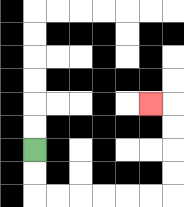{'start': '[1, 6]', 'end': '[6, 4]', 'path_directions': 'D,D,R,R,R,R,R,R,U,U,U,U,L', 'path_coordinates': '[[1, 6], [1, 7], [1, 8], [2, 8], [3, 8], [4, 8], [5, 8], [6, 8], [7, 8], [7, 7], [7, 6], [7, 5], [7, 4], [6, 4]]'}